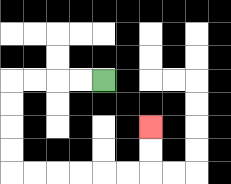{'start': '[4, 3]', 'end': '[6, 5]', 'path_directions': 'L,L,L,L,D,D,D,D,R,R,R,R,R,R,U,U', 'path_coordinates': '[[4, 3], [3, 3], [2, 3], [1, 3], [0, 3], [0, 4], [0, 5], [0, 6], [0, 7], [1, 7], [2, 7], [3, 7], [4, 7], [5, 7], [6, 7], [6, 6], [6, 5]]'}